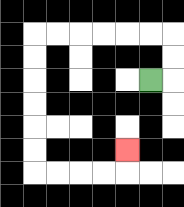{'start': '[6, 3]', 'end': '[5, 6]', 'path_directions': 'R,U,U,L,L,L,L,L,L,D,D,D,D,D,D,R,R,R,R,U', 'path_coordinates': '[[6, 3], [7, 3], [7, 2], [7, 1], [6, 1], [5, 1], [4, 1], [3, 1], [2, 1], [1, 1], [1, 2], [1, 3], [1, 4], [1, 5], [1, 6], [1, 7], [2, 7], [3, 7], [4, 7], [5, 7], [5, 6]]'}